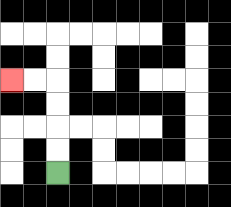{'start': '[2, 7]', 'end': '[0, 3]', 'path_directions': 'U,U,U,U,L,L', 'path_coordinates': '[[2, 7], [2, 6], [2, 5], [2, 4], [2, 3], [1, 3], [0, 3]]'}